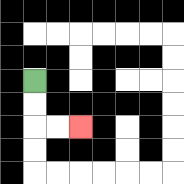{'start': '[1, 3]', 'end': '[3, 5]', 'path_directions': 'D,D,R,R', 'path_coordinates': '[[1, 3], [1, 4], [1, 5], [2, 5], [3, 5]]'}